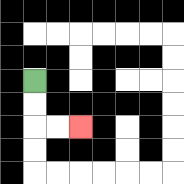{'start': '[1, 3]', 'end': '[3, 5]', 'path_directions': 'D,D,R,R', 'path_coordinates': '[[1, 3], [1, 4], [1, 5], [2, 5], [3, 5]]'}